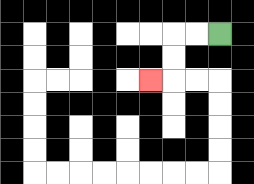{'start': '[9, 1]', 'end': '[6, 3]', 'path_directions': 'L,L,D,D,L', 'path_coordinates': '[[9, 1], [8, 1], [7, 1], [7, 2], [7, 3], [6, 3]]'}